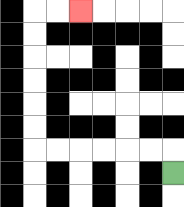{'start': '[7, 7]', 'end': '[3, 0]', 'path_directions': 'U,L,L,L,L,L,L,U,U,U,U,U,U,R,R', 'path_coordinates': '[[7, 7], [7, 6], [6, 6], [5, 6], [4, 6], [3, 6], [2, 6], [1, 6], [1, 5], [1, 4], [1, 3], [1, 2], [1, 1], [1, 0], [2, 0], [3, 0]]'}